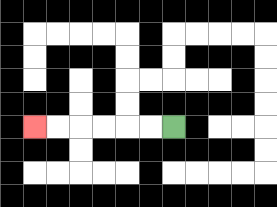{'start': '[7, 5]', 'end': '[1, 5]', 'path_directions': 'L,L,L,L,L,L', 'path_coordinates': '[[7, 5], [6, 5], [5, 5], [4, 5], [3, 5], [2, 5], [1, 5]]'}